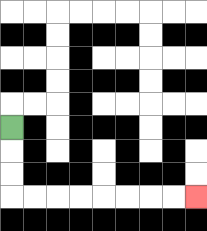{'start': '[0, 5]', 'end': '[8, 8]', 'path_directions': 'D,D,D,R,R,R,R,R,R,R,R', 'path_coordinates': '[[0, 5], [0, 6], [0, 7], [0, 8], [1, 8], [2, 8], [3, 8], [4, 8], [5, 8], [6, 8], [7, 8], [8, 8]]'}